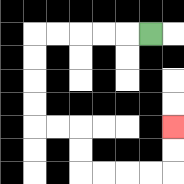{'start': '[6, 1]', 'end': '[7, 5]', 'path_directions': 'L,L,L,L,L,D,D,D,D,R,R,D,D,R,R,R,R,U,U', 'path_coordinates': '[[6, 1], [5, 1], [4, 1], [3, 1], [2, 1], [1, 1], [1, 2], [1, 3], [1, 4], [1, 5], [2, 5], [3, 5], [3, 6], [3, 7], [4, 7], [5, 7], [6, 7], [7, 7], [7, 6], [7, 5]]'}